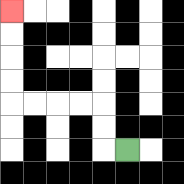{'start': '[5, 6]', 'end': '[0, 0]', 'path_directions': 'L,U,U,L,L,L,L,U,U,U,U', 'path_coordinates': '[[5, 6], [4, 6], [4, 5], [4, 4], [3, 4], [2, 4], [1, 4], [0, 4], [0, 3], [0, 2], [0, 1], [0, 0]]'}